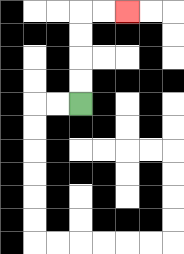{'start': '[3, 4]', 'end': '[5, 0]', 'path_directions': 'U,U,U,U,R,R', 'path_coordinates': '[[3, 4], [3, 3], [3, 2], [3, 1], [3, 0], [4, 0], [5, 0]]'}